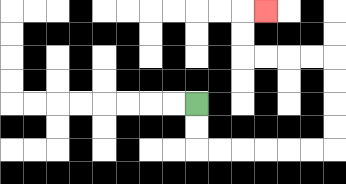{'start': '[8, 4]', 'end': '[11, 0]', 'path_directions': 'D,D,R,R,R,R,R,R,U,U,U,U,L,L,L,L,U,U,R', 'path_coordinates': '[[8, 4], [8, 5], [8, 6], [9, 6], [10, 6], [11, 6], [12, 6], [13, 6], [14, 6], [14, 5], [14, 4], [14, 3], [14, 2], [13, 2], [12, 2], [11, 2], [10, 2], [10, 1], [10, 0], [11, 0]]'}